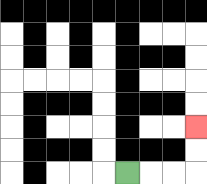{'start': '[5, 7]', 'end': '[8, 5]', 'path_directions': 'R,R,R,U,U', 'path_coordinates': '[[5, 7], [6, 7], [7, 7], [8, 7], [8, 6], [8, 5]]'}